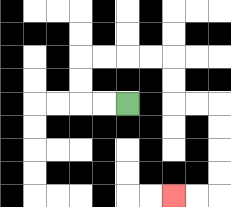{'start': '[5, 4]', 'end': '[7, 8]', 'path_directions': 'L,L,U,U,R,R,R,R,D,D,R,R,D,D,D,D,L,L', 'path_coordinates': '[[5, 4], [4, 4], [3, 4], [3, 3], [3, 2], [4, 2], [5, 2], [6, 2], [7, 2], [7, 3], [7, 4], [8, 4], [9, 4], [9, 5], [9, 6], [9, 7], [9, 8], [8, 8], [7, 8]]'}